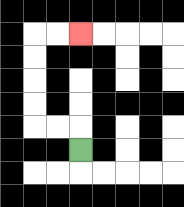{'start': '[3, 6]', 'end': '[3, 1]', 'path_directions': 'U,L,L,U,U,U,U,R,R', 'path_coordinates': '[[3, 6], [3, 5], [2, 5], [1, 5], [1, 4], [1, 3], [1, 2], [1, 1], [2, 1], [3, 1]]'}